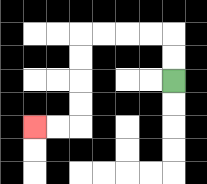{'start': '[7, 3]', 'end': '[1, 5]', 'path_directions': 'U,U,L,L,L,L,D,D,D,D,L,L', 'path_coordinates': '[[7, 3], [7, 2], [7, 1], [6, 1], [5, 1], [4, 1], [3, 1], [3, 2], [3, 3], [3, 4], [3, 5], [2, 5], [1, 5]]'}